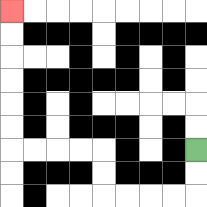{'start': '[8, 6]', 'end': '[0, 0]', 'path_directions': 'D,D,L,L,L,L,U,U,L,L,L,L,U,U,U,U,U,U', 'path_coordinates': '[[8, 6], [8, 7], [8, 8], [7, 8], [6, 8], [5, 8], [4, 8], [4, 7], [4, 6], [3, 6], [2, 6], [1, 6], [0, 6], [0, 5], [0, 4], [0, 3], [0, 2], [0, 1], [0, 0]]'}